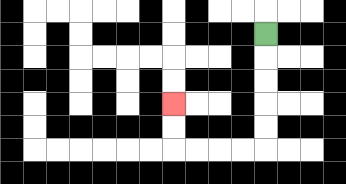{'start': '[11, 1]', 'end': '[7, 4]', 'path_directions': 'D,D,D,D,D,L,L,L,L,U,U', 'path_coordinates': '[[11, 1], [11, 2], [11, 3], [11, 4], [11, 5], [11, 6], [10, 6], [9, 6], [8, 6], [7, 6], [7, 5], [7, 4]]'}